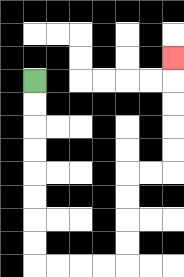{'start': '[1, 3]', 'end': '[7, 2]', 'path_directions': 'D,D,D,D,D,D,D,D,R,R,R,R,U,U,U,U,R,R,U,U,U,U,U', 'path_coordinates': '[[1, 3], [1, 4], [1, 5], [1, 6], [1, 7], [1, 8], [1, 9], [1, 10], [1, 11], [2, 11], [3, 11], [4, 11], [5, 11], [5, 10], [5, 9], [5, 8], [5, 7], [6, 7], [7, 7], [7, 6], [7, 5], [7, 4], [7, 3], [7, 2]]'}